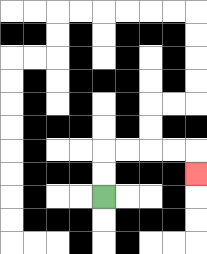{'start': '[4, 8]', 'end': '[8, 7]', 'path_directions': 'U,U,R,R,R,R,D', 'path_coordinates': '[[4, 8], [4, 7], [4, 6], [5, 6], [6, 6], [7, 6], [8, 6], [8, 7]]'}